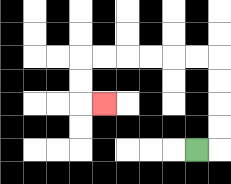{'start': '[8, 6]', 'end': '[4, 4]', 'path_directions': 'R,U,U,U,U,L,L,L,L,L,L,D,D,R', 'path_coordinates': '[[8, 6], [9, 6], [9, 5], [9, 4], [9, 3], [9, 2], [8, 2], [7, 2], [6, 2], [5, 2], [4, 2], [3, 2], [3, 3], [3, 4], [4, 4]]'}